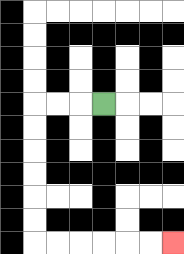{'start': '[4, 4]', 'end': '[7, 10]', 'path_directions': 'L,L,L,D,D,D,D,D,D,R,R,R,R,R,R', 'path_coordinates': '[[4, 4], [3, 4], [2, 4], [1, 4], [1, 5], [1, 6], [1, 7], [1, 8], [1, 9], [1, 10], [2, 10], [3, 10], [4, 10], [5, 10], [6, 10], [7, 10]]'}